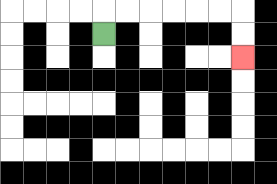{'start': '[4, 1]', 'end': '[10, 2]', 'path_directions': 'U,R,R,R,R,R,R,D,D', 'path_coordinates': '[[4, 1], [4, 0], [5, 0], [6, 0], [7, 0], [8, 0], [9, 0], [10, 0], [10, 1], [10, 2]]'}